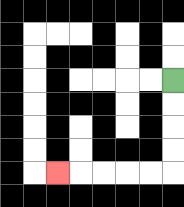{'start': '[7, 3]', 'end': '[2, 7]', 'path_directions': 'D,D,D,D,L,L,L,L,L', 'path_coordinates': '[[7, 3], [7, 4], [7, 5], [7, 6], [7, 7], [6, 7], [5, 7], [4, 7], [3, 7], [2, 7]]'}